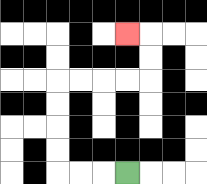{'start': '[5, 7]', 'end': '[5, 1]', 'path_directions': 'L,L,L,U,U,U,U,R,R,R,R,U,U,L', 'path_coordinates': '[[5, 7], [4, 7], [3, 7], [2, 7], [2, 6], [2, 5], [2, 4], [2, 3], [3, 3], [4, 3], [5, 3], [6, 3], [6, 2], [6, 1], [5, 1]]'}